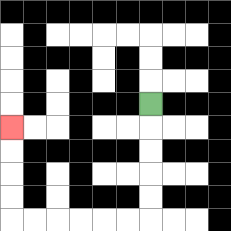{'start': '[6, 4]', 'end': '[0, 5]', 'path_directions': 'D,D,D,D,D,L,L,L,L,L,L,U,U,U,U', 'path_coordinates': '[[6, 4], [6, 5], [6, 6], [6, 7], [6, 8], [6, 9], [5, 9], [4, 9], [3, 9], [2, 9], [1, 9], [0, 9], [0, 8], [0, 7], [0, 6], [0, 5]]'}